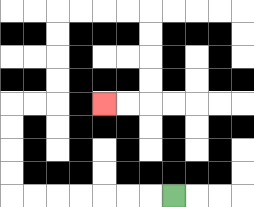{'start': '[7, 8]', 'end': '[4, 4]', 'path_directions': 'L,L,L,L,L,L,L,U,U,U,U,R,R,U,U,U,U,R,R,R,R,D,D,D,D,L,L', 'path_coordinates': '[[7, 8], [6, 8], [5, 8], [4, 8], [3, 8], [2, 8], [1, 8], [0, 8], [0, 7], [0, 6], [0, 5], [0, 4], [1, 4], [2, 4], [2, 3], [2, 2], [2, 1], [2, 0], [3, 0], [4, 0], [5, 0], [6, 0], [6, 1], [6, 2], [6, 3], [6, 4], [5, 4], [4, 4]]'}